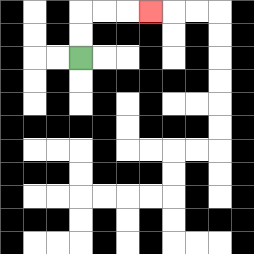{'start': '[3, 2]', 'end': '[6, 0]', 'path_directions': 'U,U,R,R,R', 'path_coordinates': '[[3, 2], [3, 1], [3, 0], [4, 0], [5, 0], [6, 0]]'}